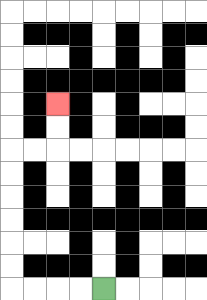{'start': '[4, 12]', 'end': '[2, 4]', 'path_directions': 'L,L,L,L,U,U,U,U,U,U,R,R,U,U', 'path_coordinates': '[[4, 12], [3, 12], [2, 12], [1, 12], [0, 12], [0, 11], [0, 10], [0, 9], [0, 8], [0, 7], [0, 6], [1, 6], [2, 6], [2, 5], [2, 4]]'}